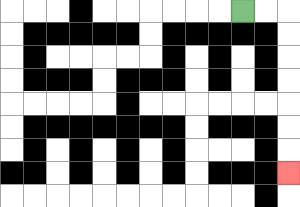{'start': '[10, 0]', 'end': '[12, 7]', 'path_directions': 'R,R,D,D,D,D,D,D,D', 'path_coordinates': '[[10, 0], [11, 0], [12, 0], [12, 1], [12, 2], [12, 3], [12, 4], [12, 5], [12, 6], [12, 7]]'}